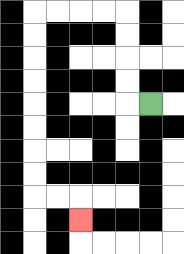{'start': '[6, 4]', 'end': '[3, 9]', 'path_directions': 'L,U,U,U,U,L,L,L,L,D,D,D,D,D,D,D,D,R,R,D', 'path_coordinates': '[[6, 4], [5, 4], [5, 3], [5, 2], [5, 1], [5, 0], [4, 0], [3, 0], [2, 0], [1, 0], [1, 1], [1, 2], [1, 3], [1, 4], [1, 5], [1, 6], [1, 7], [1, 8], [2, 8], [3, 8], [3, 9]]'}